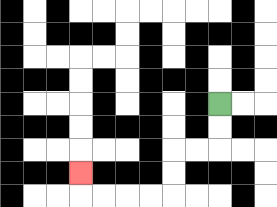{'start': '[9, 4]', 'end': '[3, 7]', 'path_directions': 'D,D,L,L,D,D,L,L,L,L,U', 'path_coordinates': '[[9, 4], [9, 5], [9, 6], [8, 6], [7, 6], [7, 7], [7, 8], [6, 8], [5, 8], [4, 8], [3, 8], [3, 7]]'}